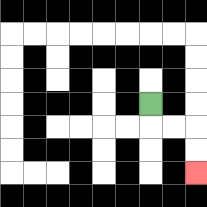{'start': '[6, 4]', 'end': '[8, 7]', 'path_directions': 'D,R,R,D,D', 'path_coordinates': '[[6, 4], [6, 5], [7, 5], [8, 5], [8, 6], [8, 7]]'}